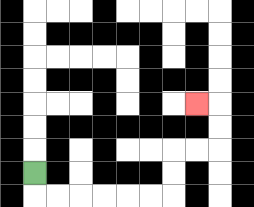{'start': '[1, 7]', 'end': '[8, 4]', 'path_directions': 'D,R,R,R,R,R,R,U,U,R,R,U,U,L', 'path_coordinates': '[[1, 7], [1, 8], [2, 8], [3, 8], [4, 8], [5, 8], [6, 8], [7, 8], [7, 7], [7, 6], [8, 6], [9, 6], [9, 5], [9, 4], [8, 4]]'}